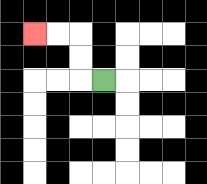{'start': '[4, 3]', 'end': '[1, 1]', 'path_directions': 'L,U,U,L,L', 'path_coordinates': '[[4, 3], [3, 3], [3, 2], [3, 1], [2, 1], [1, 1]]'}